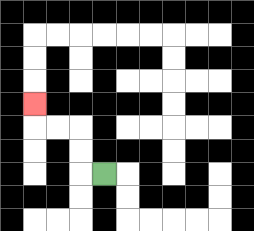{'start': '[4, 7]', 'end': '[1, 4]', 'path_directions': 'L,U,U,L,L,U', 'path_coordinates': '[[4, 7], [3, 7], [3, 6], [3, 5], [2, 5], [1, 5], [1, 4]]'}